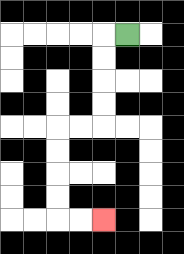{'start': '[5, 1]', 'end': '[4, 9]', 'path_directions': 'L,D,D,D,D,L,L,D,D,D,D,R,R', 'path_coordinates': '[[5, 1], [4, 1], [4, 2], [4, 3], [4, 4], [4, 5], [3, 5], [2, 5], [2, 6], [2, 7], [2, 8], [2, 9], [3, 9], [4, 9]]'}